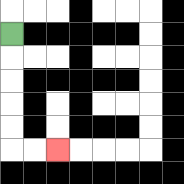{'start': '[0, 1]', 'end': '[2, 6]', 'path_directions': 'D,D,D,D,D,R,R', 'path_coordinates': '[[0, 1], [0, 2], [0, 3], [0, 4], [0, 5], [0, 6], [1, 6], [2, 6]]'}